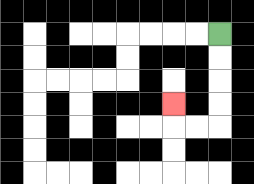{'start': '[9, 1]', 'end': '[7, 4]', 'path_directions': 'D,D,D,D,L,L,U', 'path_coordinates': '[[9, 1], [9, 2], [9, 3], [9, 4], [9, 5], [8, 5], [7, 5], [7, 4]]'}